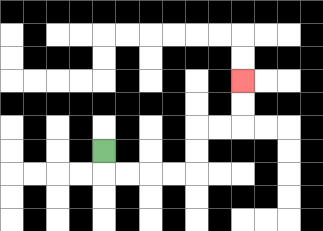{'start': '[4, 6]', 'end': '[10, 3]', 'path_directions': 'D,R,R,R,R,U,U,R,R,U,U', 'path_coordinates': '[[4, 6], [4, 7], [5, 7], [6, 7], [7, 7], [8, 7], [8, 6], [8, 5], [9, 5], [10, 5], [10, 4], [10, 3]]'}